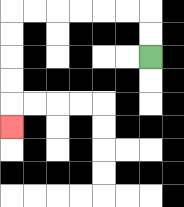{'start': '[6, 2]', 'end': '[0, 5]', 'path_directions': 'U,U,L,L,L,L,L,L,D,D,D,D,D', 'path_coordinates': '[[6, 2], [6, 1], [6, 0], [5, 0], [4, 0], [3, 0], [2, 0], [1, 0], [0, 0], [0, 1], [0, 2], [0, 3], [0, 4], [0, 5]]'}